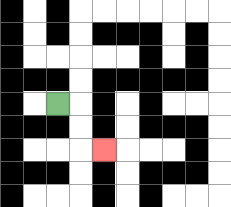{'start': '[2, 4]', 'end': '[4, 6]', 'path_directions': 'R,D,D,R', 'path_coordinates': '[[2, 4], [3, 4], [3, 5], [3, 6], [4, 6]]'}